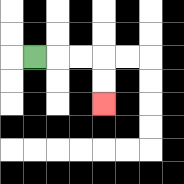{'start': '[1, 2]', 'end': '[4, 4]', 'path_directions': 'R,R,R,D,D', 'path_coordinates': '[[1, 2], [2, 2], [3, 2], [4, 2], [4, 3], [4, 4]]'}